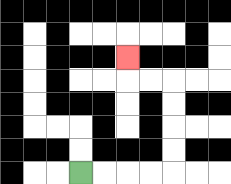{'start': '[3, 7]', 'end': '[5, 2]', 'path_directions': 'R,R,R,R,U,U,U,U,L,L,U', 'path_coordinates': '[[3, 7], [4, 7], [5, 7], [6, 7], [7, 7], [7, 6], [7, 5], [7, 4], [7, 3], [6, 3], [5, 3], [5, 2]]'}